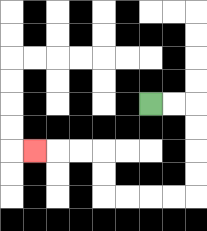{'start': '[6, 4]', 'end': '[1, 6]', 'path_directions': 'R,R,D,D,D,D,L,L,L,L,U,U,L,L,L', 'path_coordinates': '[[6, 4], [7, 4], [8, 4], [8, 5], [8, 6], [8, 7], [8, 8], [7, 8], [6, 8], [5, 8], [4, 8], [4, 7], [4, 6], [3, 6], [2, 6], [1, 6]]'}